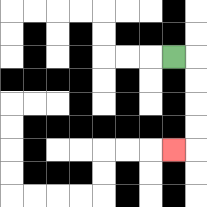{'start': '[7, 2]', 'end': '[7, 6]', 'path_directions': 'R,D,D,D,D,L', 'path_coordinates': '[[7, 2], [8, 2], [8, 3], [8, 4], [8, 5], [8, 6], [7, 6]]'}